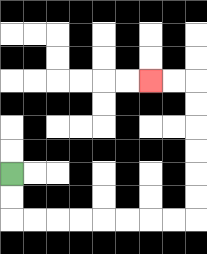{'start': '[0, 7]', 'end': '[6, 3]', 'path_directions': 'D,D,R,R,R,R,R,R,R,R,U,U,U,U,U,U,L,L', 'path_coordinates': '[[0, 7], [0, 8], [0, 9], [1, 9], [2, 9], [3, 9], [4, 9], [5, 9], [6, 9], [7, 9], [8, 9], [8, 8], [8, 7], [8, 6], [8, 5], [8, 4], [8, 3], [7, 3], [6, 3]]'}